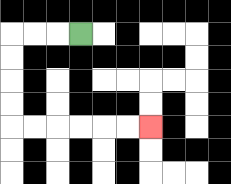{'start': '[3, 1]', 'end': '[6, 5]', 'path_directions': 'L,L,L,D,D,D,D,R,R,R,R,R,R', 'path_coordinates': '[[3, 1], [2, 1], [1, 1], [0, 1], [0, 2], [0, 3], [0, 4], [0, 5], [1, 5], [2, 5], [3, 5], [4, 5], [5, 5], [6, 5]]'}